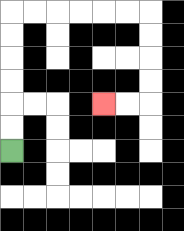{'start': '[0, 6]', 'end': '[4, 4]', 'path_directions': 'U,U,U,U,U,U,R,R,R,R,R,R,D,D,D,D,L,L', 'path_coordinates': '[[0, 6], [0, 5], [0, 4], [0, 3], [0, 2], [0, 1], [0, 0], [1, 0], [2, 0], [3, 0], [4, 0], [5, 0], [6, 0], [6, 1], [6, 2], [6, 3], [6, 4], [5, 4], [4, 4]]'}